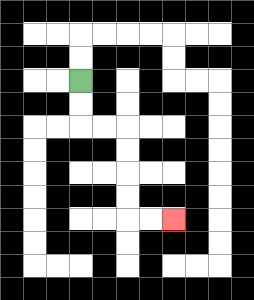{'start': '[3, 3]', 'end': '[7, 9]', 'path_directions': 'D,D,R,R,D,D,D,D,R,R', 'path_coordinates': '[[3, 3], [3, 4], [3, 5], [4, 5], [5, 5], [5, 6], [5, 7], [5, 8], [5, 9], [6, 9], [7, 9]]'}